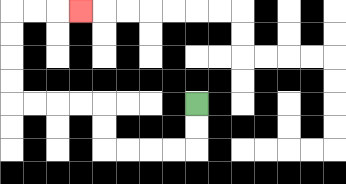{'start': '[8, 4]', 'end': '[3, 0]', 'path_directions': 'D,D,L,L,L,L,U,U,L,L,L,L,U,U,U,U,R,R,R', 'path_coordinates': '[[8, 4], [8, 5], [8, 6], [7, 6], [6, 6], [5, 6], [4, 6], [4, 5], [4, 4], [3, 4], [2, 4], [1, 4], [0, 4], [0, 3], [0, 2], [0, 1], [0, 0], [1, 0], [2, 0], [3, 0]]'}